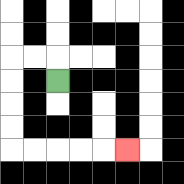{'start': '[2, 3]', 'end': '[5, 6]', 'path_directions': 'U,L,L,D,D,D,D,R,R,R,R,R', 'path_coordinates': '[[2, 3], [2, 2], [1, 2], [0, 2], [0, 3], [0, 4], [0, 5], [0, 6], [1, 6], [2, 6], [3, 6], [4, 6], [5, 6]]'}